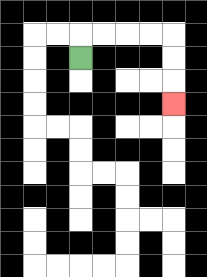{'start': '[3, 2]', 'end': '[7, 4]', 'path_directions': 'U,R,R,R,R,D,D,D', 'path_coordinates': '[[3, 2], [3, 1], [4, 1], [5, 1], [6, 1], [7, 1], [7, 2], [7, 3], [7, 4]]'}